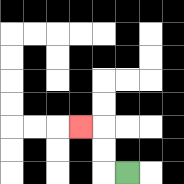{'start': '[5, 7]', 'end': '[3, 5]', 'path_directions': 'L,U,U,L', 'path_coordinates': '[[5, 7], [4, 7], [4, 6], [4, 5], [3, 5]]'}